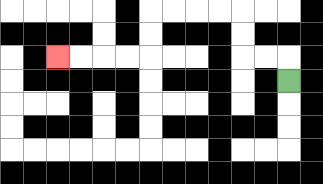{'start': '[12, 3]', 'end': '[2, 2]', 'path_directions': 'U,L,L,U,U,L,L,L,L,D,D,L,L,L,L', 'path_coordinates': '[[12, 3], [12, 2], [11, 2], [10, 2], [10, 1], [10, 0], [9, 0], [8, 0], [7, 0], [6, 0], [6, 1], [6, 2], [5, 2], [4, 2], [3, 2], [2, 2]]'}